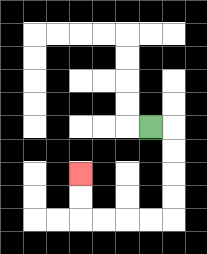{'start': '[6, 5]', 'end': '[3, 7]', 'path_directions': 'R,D,D,D,D,L,L,L,L,U,U', 'path_coordinates': '[[6, 5], [7, 5], [7, 6], [7, 7], [7, 8], [7, 9], [6, 9], [5, 9], [4, 9], [3, 9], [3, 8], [3, 7]]'}